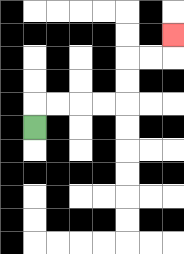{'start': '[1, 5]', 'end': '[7, 1]', 'path_directions': 'U,R,R,R,R,U,U,R,R,U', 'path_coordinates': '[[1, 5], [1, 4], [2, 4], [3, 4], [4, 4], [5, 4], [5, 3], [5, 2], [6, 2], [7, 2], [7, 1]]'}